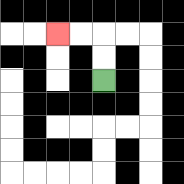{'start': '[4, 3]', 'end': '[2, 1]', 'path_directions': 'U,U,L,L', 'path_coordinates': '[[4, 3], [4, 2], [4, 1], [3, 1], [2, 1]]'}